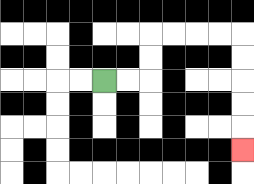{'start': '[4, 3]', 'end': '[10, 6]', 'path_directions': 'R,R,U,U,R,R,R,R,D,D,D,D,D', 'path_coordinates': '[[4, 3], [5, 3], [6, 3], [6, 2], [6, 1], [7, 1], [8, 1], [9, 1], [10, 1], [10, 2], [10, 3], [10, 4], [10, 5], [10, 6]]'}